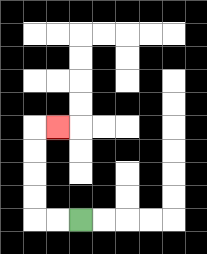{'start': '[3, 9]', 'end': '[2, 5]', 'path_directions': 'L,L,U,U,U,U,R', 'path_coordinates': '[[3, 9], [2, 9], [1, 9], [1, 8], [1, 7], [1, 6], [1, 5], [2, 5]]'}